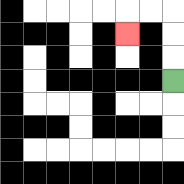{'start': '[7, 3]', 'end': '[5, 1]', 'path_directions': 'U,U,U,L,L,D', 'path_coordinates': '[[7, 3], [7, 2], [7, 1], [7, 0], [6, 0], [5, 0], [5, 1]]'}